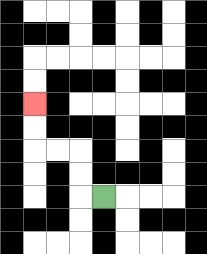{'start': '[4, 8]', 'end': '[1, 4]', 'path_directions': 'L,U,U,L,L,U,U', 'path_coordinates': '[[4, 8], [3, 8], [3, 7], [3, 6], [2, 6], [1, 6], [1, 5], [1, 4]]'}